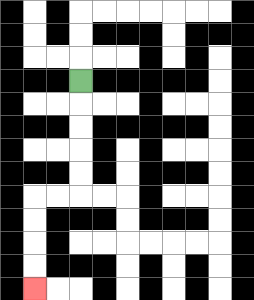{'start': '[3, 3]', 'end': '[1, 12]', 'path_directions': 'D,D,D,D,D,L,L,D,D,D,D', 'path_coordinates': '[[3, 3], [3, 4], [3, 5], [3, 6], [3, 7], [3, 8], [2, 8], [1, 8], [1, 9], [1, 10], [1, 11], [1, 12]]'}